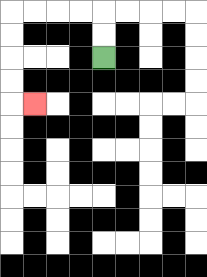{'start': '[4, 2]', 'end': '[1, 4]', 'path_directions': 'U,U,L,L,L,L,D,D,D,D,R', 'path_coordinates': '[[4, 2], [4, 1], [4, 0], [3, 0], [2, 0], [1, 0], [0, 0], [0, 1], [0, 2], [0, 3], [0, 4], [1, 4]]'}